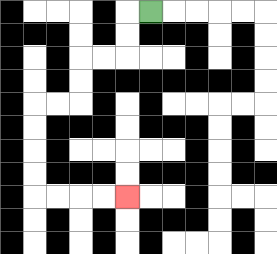{'start': '[6, 0]', 'end': '[5, 8]', 'path_directions': 'L,D,D,L,L,D,D,L,L,D,D,D,D,R,R,R,R', 'path_coordinates': '[[6, 0], [5, 0], [5, 1], [5, 2], [4, 2], [3, 2], [3, 3], [3, 4], [2, 4], [1, 4], [1, 5], [1, 6], [1, 7], [1, 8], [2, 8], [3, 8], [4, 8], [5, 8]]'}